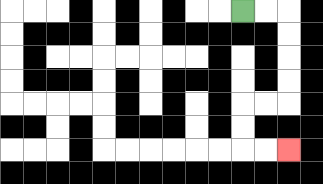{'start': '[10, 0]', 'end': '[12, 6]', 'path_directions': 'R,R,D,D,D,D,L,L,D,D,R,R', 'path_coordinates': '[[10, 0], [11, 0], [12, 0], [12, 1], [12, 2], [12, 3], [12, 4], [11, 4], [10, 4], [10, 5], [10, 6], [11, 6], [12, 6]]'}